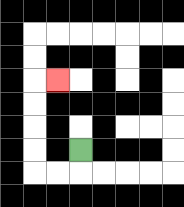{'start': '[3, 6]', 'end': '[2, 3]', 'path_directions': 'D,L,L,U,U,U,U,R', 'path_coordinates': '[[3, 6], [3, 7], [2, 7], [1, 7], [1, 6], [1, 5], [1, 4], [1, 3], [2, 3]]'}